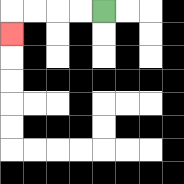{'start': '[4, 0]', 'end': '[0, 1]', 'path_directions': 'L,L,L,L,D', 'path_coordinates': '[[4, 0], [3, 0], [2, 0], [1, 0], [0, 0], [0, 1]]'}